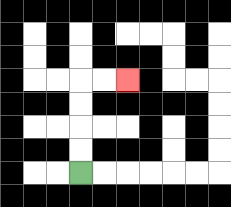{'start': '[3, 7]', 'end': '[5, 3]', 'path_directions': 'U,U,U,U,R,R', 'path_coordinates': '[[3, 7], [3, 6], [3, 5], [3, 4], [3, 3], [4, 3], [5, 3]]'}